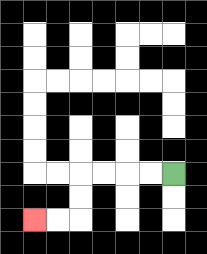{'start': '[7, 7]', 'end': '[1, 9]', 'path_directions': 'L,L,L,L,D,D,L,L', 'path_coordinates': '[[7, 7], [6, 7], [5, 7], [4, 7], [3, 7], [3, 8], [3, 9], [2, 9], [1, 9]]'}